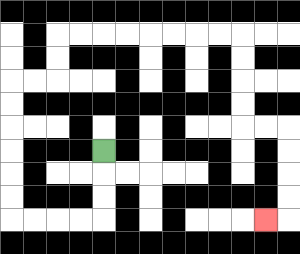{'start': '[4, 6]', 'end': '[11, 9]', 'path_directions': 'D,D,D,L,L,L,L,U,U,U,U,U,U,R,R,U,U,R,R,R,R,R,R,R,R,D,D,D,D,R,R,D,D,D,D,L', 'path_coordinates': '[[4, 6], [4, 7], [4, 8], [4, 9], [3, 9], [2, 9], [1, 9], [0, 9], [0, 8], [0, 7], [0, 6], [0, 5], [0, 4], [0, 3], [1, 3], [2, 3], [2, 2], [2, 1], [3, 1], [4, 1], [5, 1], [6, 1], [7, 1], [8, 1], [9, 1], [10, 1], [10, 2], [10, 3], [10, 4], [10, 5], [11, 5], [12, 5], [12, 6], [12, 7], [12, 8], [12, 9], [11, 9]]'}